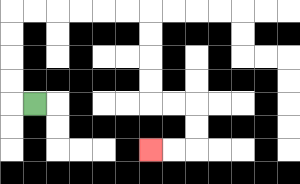{'start': '[1, 4]', 'end': '[6, 6]', 'path_directions': 'L,U,U,U,U,R,R,R,R,R,R,D,D,D,D,R,R,D,D,L,L', 'path_coordinates': '[[1, 4], [0, 4], [0, 3], [0, 2], [0, 1], [0, 0], [1, 0], [2, 0], [3, 0], [4, 0], [5, 0], [6, 0], [6, 1], [6, 2], [6, 3], [6, 4], [7, 4], [8, 4], [8, 5], [8, 6], [7, 6], [6, 6]]'}